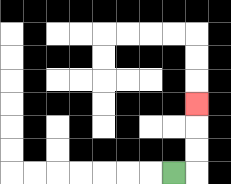{'start': '[7, 7]', 'end': '[8, 4]', 'path_directions': 'R,U,U,U', 'path_coordinates': '[[7, 7], [8, 7], [8, 6], [8, 5], [8, 4]]'}